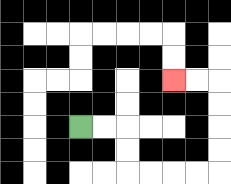{'start': '[3, 5]', 'end': '[7, 3]', 'path_directions': 'R,R,D,D,R,R,R,R,U,U,U,U,L,L', 'path_coordinates': '[[3, 5], [4, 5], [5, 5], [5, 6], [5, 7], [6, 7], [7, 7], [8, 7], [9, 7], [9, 6], [9, 5], [9, 4], [9, 3], [8, 3], [7, 3]]'}